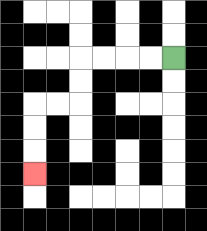{'start': '[7, 2]', 'end': '[1, 7]', 'path_directions': 'L,L,L,L,D,D,L,L,D,D,D', 'path_coordinates': '[[7, 2], [6, 2], [5, 2], [4, 2], [3, 2], [3, 3], [3, 4], [2, 4], [1, 4], [1, 5], [1, 6], [1, 7]]'}